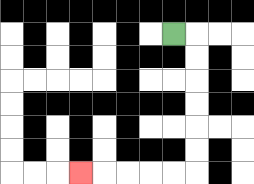{'start': '[7, 1]', 'end': '[3, 7]', 'path_directions': 'R,D,D,D,D,D,D,L,L,L,L,L', 'path_coordinates': '[[7, 1], [8, 1], [8, 2], [8, 3], [8, 4], [8, 5], [8, 6], [8, 7], [7, 7], [6, 7], [5, 7], [4, 7], [3, 7]]'}